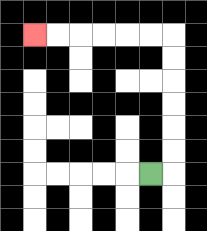{'start': '[6, 7]', 'end': '[1, 1]', 'path_directions': 'R,U,U,U,U,U,U,L,L,L,L,L,L', 'path_coordinates': '[[6, 7], [7, 7], [7, 6], [7, 5], [7, 4], [7, 3], [7, 2], [7, 1], [6, 1], [5, 1], [4, 1], [3, 1], [2, 1], [1, 1]]'}